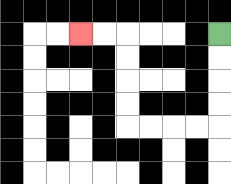{'start': '[9, 1]', 'end': '[3, 1]', 'path_directions': 'D,D,D,D,L,L,L,L,U,U,U,U,L,L', 'path_coordinates': '[[9, 1], [9, 2], [9, 3], [9, 4], [9, 5], [8, 5], [7, 5], [6, 5], [5, 5], [5, 4], [5, 3], [5, 2], [5, 1], [4, 1], [3, 1]]'}